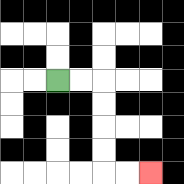{'start': '[2, 3]', 'end': '[6, 7]', 'path_directions': 'R,R,D,D,D,D,R,R', 'path_coordinates': '[[2, 3], [3, 3], [4, 3], [4, 4], [4, 5], [4, 6], [4, 7], [5, 7], [6, 7]]'}